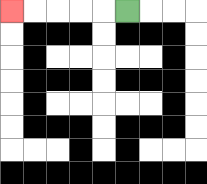{'start': '[5, 0]', 'end': '[0, 0]', 'path_directions': 'L,L,L,L,L', 'path_coordinates': '[[5, 0], [4, 0], [3, 0], [2, 0], [1, 0], [0, 0]]'}